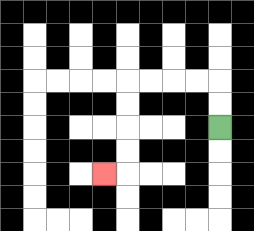{'start': '[9, 5]', 'end': '[4, 7]', 'path_directions': 'U,U,L,L,L,L,D,D,D,D,L', 'path_coordinates': '[[9, 5], [9, 4], [9, 3], [8, 3], [7, 3], [6, 3], [5, 3], [5, 4], [5, 5], [5, 6], [5, 7], [4, 7]]'}